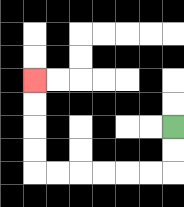{'start': '[7, 5]', 'end': '[1, 3]', 'path_directions': 'D,D,L,L,L,L,L,L,U,U,U,U', 'path_coordinates': '[[7, 5], [7, 6], [7, 7], [6, 7], [5, 7], [4, 7], [3, 7], [2, 7], [1, 7], [1, 6], [1, 5], [1, 4], [1, 3]]'}